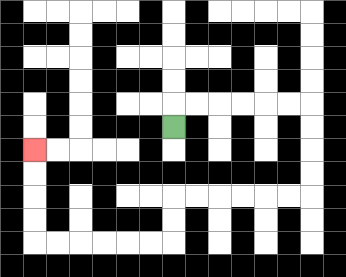{'start': '[7, 5]', 'end': '[1, 6]', 'path_directions': 'U,R,R,R,R,R,R,D,D,D,D,L,L,L,L,L,L,D,D,L,L,L,L,L,L,U,U,U,U', 'path_coordinates': '[[7, 5], [7, 4], [8, 4], [9, 4], [10, 4], [11, 4], [12, 4], [13, 4], [13, 5], [13, 6], [13, 7], [13, 8], [12, 8], [11, 8], [10, 8], [9, 8], [8, 8], [7, 8], [7, 9], [7, 10], [6, 10], [5, 10], [4, 10], [3, 10], [2, 10], [1, 10], [1, 9], [1, 8], [1, 7], [1, 6]]'}